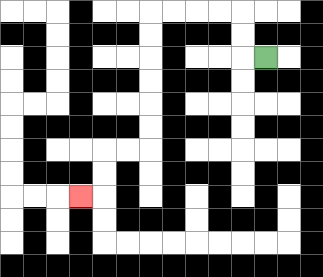{'start': '[11, 2]', 'end': '[3, 8]', 'path_directions': 'L,U,U,L,L,L,L,D,D,D,D,D,D,L,L,D,D,L', 'path_coordinates': '[[11, 2], [10, 2], [10, 1], [10, 0], [9, 0], [8, 0], [7, 0], [6, 0], [6, 1], [6, 2], [6, 3], [6, 4], [6, 5], [6, 6], [5, 6], [4, 6], [4, 7], [4, 8], [3, 8]]'}